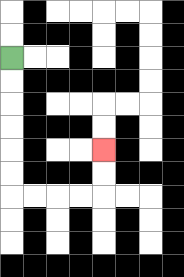{'start': '[0, 2]', 'end': '[4, 6]', 'path_directions': 'D,D,D,D,D,D,R,R,R,R,U,U', 'path_coordinates': '[[0, 2], [0, 3], [0, 4], [0, 5], [0, 6], [0, 7], [0, 8], [1, 8], [2, 8], [3, 8], [4, 8], [4, 7], [4, 6]]'}